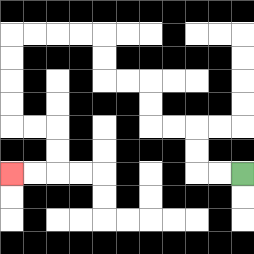{'start': '[10, 7]', 'end': '[0, 7]', 'path_directions': 'L,L,U,U,L,L,U,U,L,L,U,U,L,L,L,L,D,D,D,D,R,R,D,D,L,L', 'path_coordinates': '[[10, 7], [9, 7], [8, 7], [8, 6], [8, 5], [7, 5], [6, 5], [6, 4], [6, 3], [5, 3], [4, 3], [4, 2], [4, 1], [3, 1], [2, 1], [1, 1], [0, 1], [0, 2], [0, 3], [0, 4], [0, 5], [1, 5], [2, 5], [2, 6], [2, 7], [1, 7], [0, 7]]'}